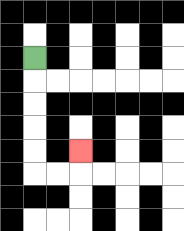{'start': '[1, 2]', 'end': '[3, 6]', 'path_directions': 'D,D,D,D,D,R,R,U', 'path_coordinates': '[[1, 2], [1, 3], [1, 4], [1, 5], [1, 6], [1, 7], [2, 7], [3, 7], [3, 6]]'}